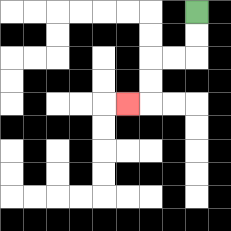{'start': '[8, 0]', 'end': '[5, 4]', 'path_directions': 'D,D,L,L,D,D,L', 'path_coordinates': '[[8, 0], [8, 1], [8, 2], [7, 2], [6, 2], [6, 3], [6, 4], [5, 4]]'}